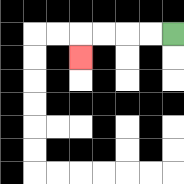{'start': '[7, 1]', 'end': '[3, 2]', 'path_directions': 'L,L,L,L,D', 'path_coordinates': '[[7, 1], [6, 1], [5, 1], [4, 1], [3, 1], [3, 2]]'}